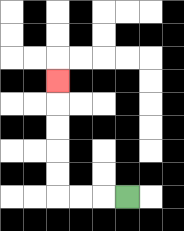{'start': '[5, 8]', 'end': '[2, 3]', 'path_directions': 'L,L,L,U,U,U,U,U', 'path_coordinates': '[[5, 8], [4, 8], [3, 8], [2, 8], [2, 7], [2, 6], [2, 5], [2, 4], [2, 3]]'}